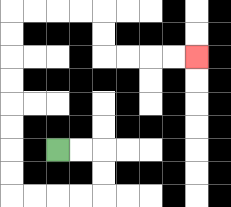{'start': '[2, 6]', 'end': '[8, 2]', 'path_directions': 'R,R,D,D,L,L,L,L,U,U,U,U,U,U,U,U,R,R,R,R,D,D,R,R,R,R', 'path_coordinates': '[[2, 6], [3, 6], [4, 6], [4, 7], [4, 8], [3, 8], [2, 8], [1, 8], [0, 8], [0, 7], [0, 6], [0, 5], [0, 4], [0, 3], [0, 2], [0, 1], [0, 0], [1, 0], [2, 0], [3, 0], [4, 0], [4, 1], [4, 2], [5, 2], [6, 2], [7, 2], [8, 2]]'}